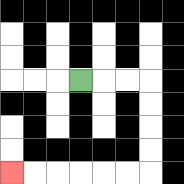{'start': '[3, 3]', 'end': '[0, 7]', 'path_directions': 'R,R,R,D,D,D,D,L,L,L,L,L,L', 'path_coordinates': '[[3, 3], [4, 3], [5, 3], [6, 3], [6, 4], [6, 5], [6, 6], [6, 7], [5, 7], [4, 7], [3, 7], [2, 7], [1, 7], [0, 7]]'}